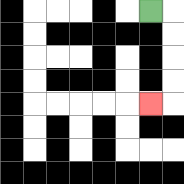{'start': '[6, 0]', 'end': '[6, 4]', 'path_directions': 'R,D,D,D,D,L', 'path_coordinates': '[[6, 0], [7, 0], [7, 1], [7, 2], [7, 3], [7, 4], [6, 4]]'}